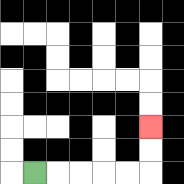{'start': '[1, 7]', 'end': '[6, 5]', 'path_directions': 'R,R,R,R,R,U,U', 'path_coordinates': '[[1, 7], [2, 7], [3, 7], [4, 7], [5, 7], [6, 7], [6, 6], [6, 5]]'}